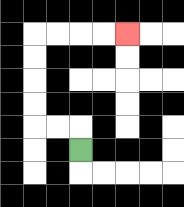{'start': '[3, 6]', 'end': '[5, 1]', 'path_directions': 'U,L,L,U,U,U,U,R,R,R,R', 'path_coordinates': '[[3, 6], [3, 5], [2, 5], [1, 5], [1, 4], [1, 3], [1, 2], [1, 1], [2, 1], [3, 1], [4, 1], [5, 1]]'}